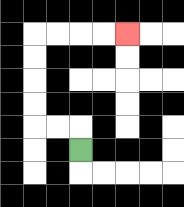{'start': '[3, 6]', 'end': '[5, 1]', 'path_directions': 'U,L,L,U,U,U,U,R,R,R,R', 'path_coordinates': '[[3, 6], [3, 5], [2, 5], [1, 5], [1, 4], [1, 3], [1, 2], [1, 1], [2, 1], [3, 1], [4, 1], [5, 1]]'}